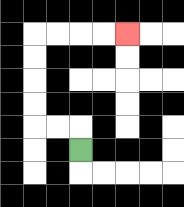{'start': '[3, 6]', 'end': '[5, 1]', 'path_directions': 'U,L,L,U,U,U,U,R,R,R,R', 'path_coordinates': '[[3, 6], [3, 5], [2, 5], [1, 5], [1, 4], [1, 3], [1, 2], [1, 1], [2, 1], [3, 1], [4, 1], [5, 1]]'}